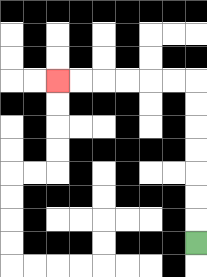{'start': '[8, 10]', 'end': '[2, 3]', 'path_directions': 'U,U,U,U,U,U,U,L,L,L,L,L,L', 'path_coordinates': '[[8, 10], [8, 9], [8, 8], [8, 7], [8, 6], [8, 5], [8, 4], [8, 3], [7, 3], [6, 3], [5, 3], [4, 3], [3, 3], [2, 3]]'}